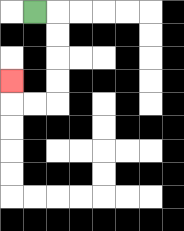{'start': '[1, 0]', 'end': '[0, 3]', 'path_directions': 'R,D,D,D,D,L,L,U', 'path_coordinates': '[[1, 0], [2, 0], [2, 1], [2, 2], [2, 3], [2, 4], [1, 4], [0, 4], [0, 3]]'}